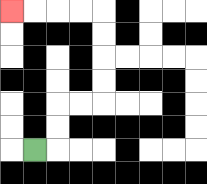{'start': '[1, 6]', 'end': '[0, 0]', 'path_directions': 'R,U,U,R,R,U,U,U,U,L,L,L,L', 'path_coordinates': '[[1, 6], [2, 6], [2, 5], [2, 4], [3, 4], [4, 4], [4, 3], [4, 2], [4, 1], [4, 0], [3, 0], [2, 0], [1, 0], [0, 0]]'}